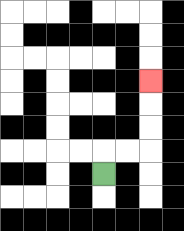{'start': '[4, 7]', 'end': '[6, 3]', 'path_directions': 'U,R,R,U,U,U', 'path_coordinates': '[[4, 7], [4, 6], [5, 6], [6, 6], [6, 5], [6, 4], [6, 3]]'}